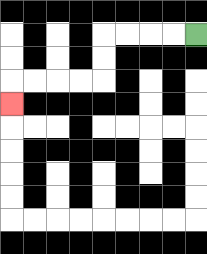{'start': '[8, 1]', 'end': '[0, 4]', 'path_directions': 'L,L,L,L,D,D,L,L,L,L,D', 'path_coordinates': '[[8, 1], [7, 1], [6, 1], [5, 1], [4, 1], [4, 2], [4, 3], [3, 3], [2, 3], [1, 3], [0, 3], [0, 4]]'}